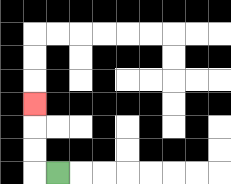{'start': '[2, 7]', 'end': '[1, 4]', 'path_directions': 'L,U,U,U', 'path_coordinates': '[[2, 7], [1, 7], [1, 6], [1, 5], [1, 4]]'}